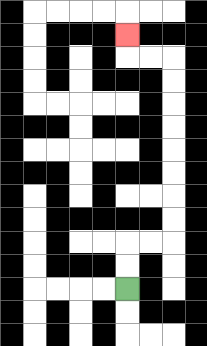{'start': '[5, 12]', 'end': '[5, 1]', 'path_directions': 'U,U,R,R,U,U,U,U,U,U,U,U,L,L,U', 'path_coordinates': '[[5, 12], [5, 11], [5, 10], [6, 10], [7, 10], [7, 9], [7, 8], [7, 7], [7, 6], [7, 5], [7, 4], [7, 3], [7, 2], [6, 2], [5, 2], [5, 1]]'}